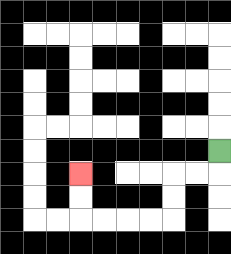{'start': '[9, 6]', 'end': '[3, 7]', 'path_directions': 'D,L,L,D,D,L,L,L,L,U,U', 'path_coordinates': '[[9, 6], [9, 7], [8, 7], [7, 7], [7, 8], [7, 9], [6, 9], [5, 9], [4, 9], [3, 9], [3, 8], [3, 7]]'}